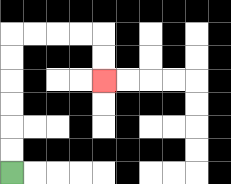{'start': '[0, 7]', 'end': '[4, 3]', 'path_directions': 'U,U,U,U,U,U,R,R,R,R,D,D', 'path_coordinates': '[[0, 7], [0, 6], [0, 5], [0, 4], [0, 3], [0, 2], [0, 1], [1, 1], [2, 1], [3, 1], [4, 1], [4, 2], [4, 3]]'}